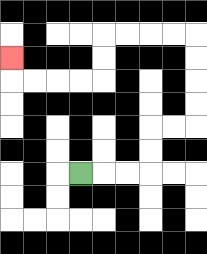{'start': '[3, 7]', 'end': '[0, 2]', 'path_directions': 'R,R,R,U,U,R,R,U,U,U,U,L,L,L,L,D,D,L,L,L,L,U', 'path_coordinates': '[[3, 7], [4, 7], [5, 7], [6, 7], [6, 6], [6, 5], [7, 5], [8, 5], [8, 4], [8, 3], [8, 2], [8, 1], [7, 1], [6, 1], [5, 1], [4, 1], [4, 2], [4, 3], [3, 3], [2, 3], [1, 3], [0, 3], [0, 2]]'}